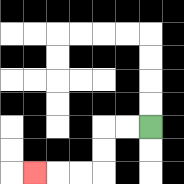{'start': '[6, 5]', 'end': '[1, 7]', 'path_directions': 'L,L,D,D,L,L,L', 'path_coordinates': '[[6, 5], [5, 5], [4, 5], [4, 6], [4, 7], [3, 7], [2, 7], [1, 7]]'}